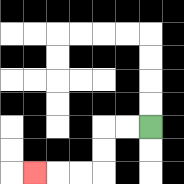{'start': '[6, 5]', 'end': '[1, 7]', 'path_directions': 'L,L,D,D,L,L,L', 'path_coordinates': '[[6, 5], [5, 5], [4, 5], [4, 6], [4, 7], [3, 7], [2, 7], [1, 7]]'}